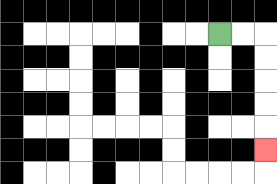{'start': '[9, 1]', 'end': '[11, 6]', 'path_directions': 'R,R,D,D,D,D,D', 'path_coordinates': '[[9, 1], [10, 1], [11, 1], [11, 2], [11, 3], [11, 4], [11, 5], [11, 6]]'}